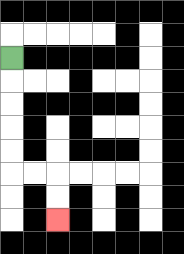{'start': '[0, 2]', 'end': '[2, 9]', 'path_directions': 'D,D,D,D,D,R,R,D,D', 'path_coordinates': '[[0, 2], [0, 3], [0, 4], [0, 5], [0, 6], [0, 7], [1, 7], [2, 7], [2, 8], [2, 9]]'}